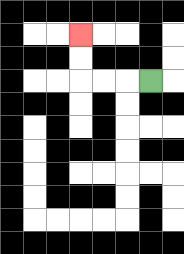{'start': '[6, 3]', 'end': '[3, 1]', 'path_directions': 'L,L,L,U,U', 'path_coordinates': '[[6, 3], [5, 3], [4, 3], [3, 3], [3, 2], [3, 1]]'}